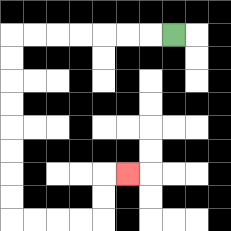{'start': '[7, 1]', 'end': '[5, 7]', 'path_directions': 'L,L,L,L,L,L,L,D,D,D,D,D,D,D,D,R,R,R,R,U,U,R', 'path_coordinates': '[[7, 1], [6, 1], [5, 1], [4, 1], [3, 1], [2, 1], [1, 1], [0, 1], [0, 2], [0, 3], [0, 4], [0, 5], [0, 6], [0, 7], [0, 8], [0, 9], [1, 9], [2, 9], [3, 9], [4, 9], [4, 8], [4, 7], [5, 7]]'}